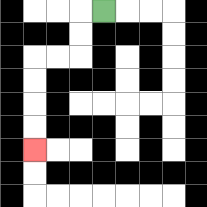{'start': '[4, 0]', 'end': '[1, 6]', 'path_directions': 'L,D,D,L,L,D,D,D,D', 'path_coordinates': '[[4, 0], [3, 0], [3, 1], [3, 2], [2, 2], [1, 2], [1, 3], [1, 4], [1, 5], [1, 6]]'}